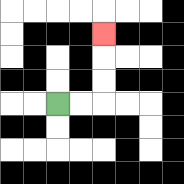{'start': '[2, 4]', 'end': '[4, 1]', 'path_directions': 'R,R,U,U,U', 'path_coordinates': '[[2, 4], [3, 4], [4, 4], [4, 3], [4, 2], [4, 1]]'}